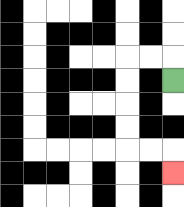{'start': '[7, 3]', 'end': '[7, 7]', 'path_directions': 'U,L,L,D,D,D,D,R,R,D', 'path_coordinates': '[[7, 3], [7, 2], [6, 2], [5, 2], [5, 3], [5, 4], [5, 5], [5, 6], [6, 6], [7, 6], [7, 7]]'}